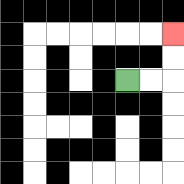{'start': '[5, 3]', 'end': '[7, 1]', 'path_directions': 'R,R,U,U', 'path_coordinates': '[[5, 3], [6, 3], [7, 3], [7, 2], [7, 1]]'}